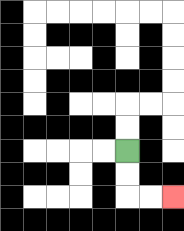{'start': '[5, 6]', 'end': '[7, 8]', 'path_directions': 'D,D,R,R', 'path_coordinates': '[[5, 6], [5, 7], [5, 8], [6, 8], [7, 8]]'}